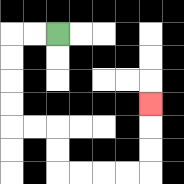{'start': '[2, 1]', 'end': '[6, 4]', 'path_directions': 'L,L,D,D,D,D,R,R,D,D,R,R,R,R,U,U,U', 'path_coordinates': '[[2, 1], [1, 1], [0, 1], [0, 2], [0, 3], [0, 4], [0, 5], [1, 5], [2, 5], [2, 6], [2, 7], [3, 7], [4, 7], [5, 7], [6, 7], [6, 6], [6, 5], [6, 4]]'}